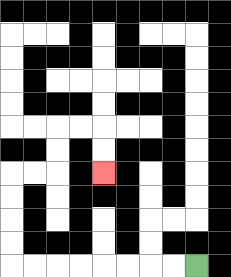{'start': '[8, 11]', 'end': '[4, 7]', 'path_directions': 'L,L,L,L,L,L,L,L,U,U,U,U,R,R,U,U,R,R,D,D', 'path_coordinates': '[[8, 11], [7, 11], [6, 11], [5, 11], [4, 11], [3, 11], [2, 11], [1, 11], [0, 11], [0, 10], [0, 9], [0, 8], [0, 7], [1, 7], [2, 7], [2, 6], [2, 5], [3, 5], [4, 5], [4, 6], [4, 7]]'}